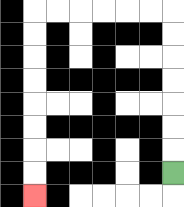{'start': '[7, 7]', 'end': '[1, 8]', 'path_directions': 'U,U,U,U,U,U,U,L,L,L,L,L,L,D,D,D,D,D,D,D,D', 'path_coordinates': '[[7, 7], [7, 6], [7, 5], [7, 4], [7, 3], [7, 2], [7, 1], [7, 0], [6, 0], [5, 0], [4, 0], [3, 0], [2, 0], [1, 0], [1, 1], [1, 2], [1, 3], [1, 4], [1, 5], [1, 6], [1, 7], [1, 8]]'}